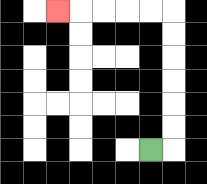{'start': '[6, 6]', 'end': '[2, 0]', 'path_directions': 'R,U,U,U,U,U,U,L,L,L,L,L', 'path_coordinates': '[[6, 6], [7, 6], [7, 5], [7, 4], [7, 3], [7, 2], [7, 1], [7, 0], [6, 0], [5, 0], [4, 0], [3, 0], [2, 0]]'}